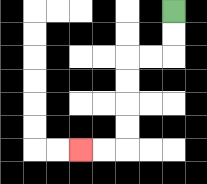{'start': '[7, 0]', 'end': '[3, 6]', 'path_directions': 'D,D,L,L,D,D,D,D,L,L', 'path_coordinates': '[[7, 0], [7, 1], [7, 2], [6, 2], [5, 2], [5, 3], [5, 4], [5, 5], [5, 6], [4, 6], [3, 6]]'}